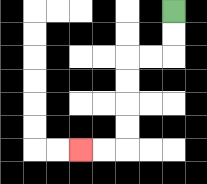{'start': '[7, 0]', 'end': '[3, 6]', 'path_directions': 'D,D,L,L,D,D,D,D,L,L', 'path_coordinates': '[[7, 0], [7, 1], [7, 2], [6, 2], [5, 2], [5, 3], [5, 4], [5, 5], [5, 6], [4, 6], [3, 6]]'}